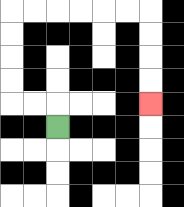{'start': '[2, 5]', 'end': '[6, 4]', 'path_directions': 'U,L,L,U,U,U,U,R,R,R,R,R,R,D,D,D,D', 'path_coordinates': '[[2, 5], [2, 4], [1, 4], [0, 4], [0, 3], [0, 2], [0, 1], [0, 0], [1, 0], [2, 0], [3, 0], [4, 0], [5, 0], [6, 0], [6, 1], [6, 2], [6, 3], [6, 4]]'}